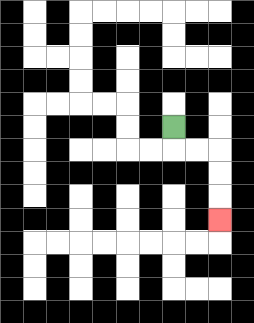{'start': '[7, 5]', 'end': '[9, 9]', 'path_directions': 'D,R,R,D,D,D', 'path_coordinates': '[[7, 5], [7, 6], [8, 6], [9, 6], [9, 7], [9, 8], [9, 9]]'}